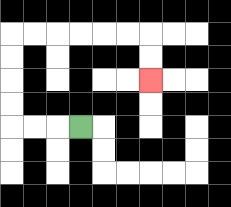{'start': '[3, 5]', 'end': '[6, 3]', 'path_directions': 'L,L,L,U,U,U,U,R,R,R,R,R,R,D,D', 'path_coordinates': '[[3, 5], [2, 5], [1, 5], [0, 5], [0, 4], [0, 3], [0, 2], [0, 1], [1, 1], [2, 1], [3, 1], [4, 1], [5, 1], [6, 1], [6, 2], [6, 3]]'}